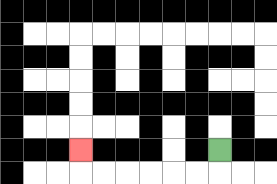{'start': '[9, 6]', 'end': '[3, 6]', 'path_directions': 'D,L,L,L,L,L,L,U', 'path_coordinates': '[[9, 6], [9, 7], [8, 7], [7, 7], [6, 7], [5, 7], [4, 7], [3, 7], [3, 6]]'}